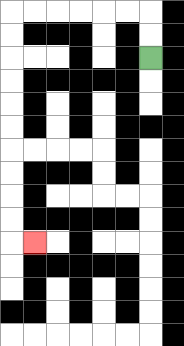{'start': '[6, 2]', 'end': '[1, 10]', 'path_directions': 'U,U,L,L,L,L,L,L,D,D,D,D,D,D,D,D,D,D,R', 'path_coordinates': '[[6, 2], [6, 1], [6, 0], [5, 0], [4, 0], [3, 0], [2, 0], [1, 0], [0, 0], [0, 1], [0, 2], [0, 3], [0, 4], [0, 5], [0, 6], [0, 7], [0, 8], [0, 9], [0, 10], [1, 10]]'}